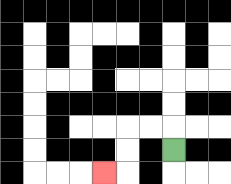{'start': '[7, 6]', 'end': '[4, 7]', 'path_directions': 'U,L,L,D,D,L', 'path_coordinates': '[[7, 6], [7, 5], [6, 5], [5, 5], [5, 6], [5, 7], [4, 7]]'}